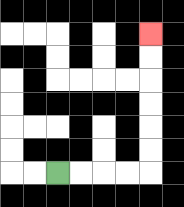{'start': '[2, 7]', 'end': '[6, 1]', 'path_directions': 'R,R,R,R,U,U,U,U,U,U', 'path_coordinates': '[[2, 7], [3, 7], [4, 7], [5, 7], [6, 7], [6, 6], [6, 5], [6, 4], [6, 3], [6, 2], [6, 1]]'}